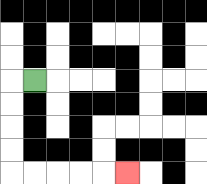{'start': '[1, 3]', 'end': '[5, 7]', 'path_directions': 'L,D,D,D,D,R,R,R,R,R', 'path_coordinates': '[[1, 3], [0, 3], [0, 4], [0, 5], [0, 6], [0, 7], [1, 7], [2, 7], [3, 7], [4, 7], [5, 7]]'}